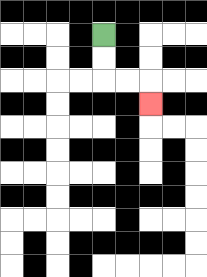{'start': '[4, 1]', 'end': '[6, 4]', 'path_directions': 'D,D,R,R,D', 'path_coordinates': '[[4, 1], [4, 2], [4, 3], [5, 3], [6, 3], [6, 4]]'}